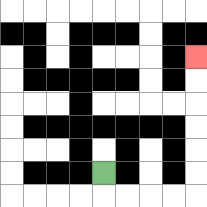{'start': '[4, 7]', 'end': '[8, 2]', 'path_directions': 'D,R,R,R,R,U,U,U,U,U,U', 'path_coordinates': '[[4, 7], [4, 8], [5, 8], [6, 8], [7, 8], [8, 8], [8, 7], [8, 6], [8, 5], [8, 4], [8, 3], [8, 2]]'}